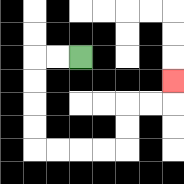{'start': '[3, 2]', 'end': '[7, 3]', 'path_directions': 'L,L,D,D,D,D,R,R,R,R,U,U,R,R,U', 'path_coordinates': '[[3, 2], [2, 2], [1, 2], [1, 3], [1, 4], [1, 5], [1, 6], [2, 6], [3, 6], [4, 6], [5, 6], [5, 5], [5, 4], [6, 4], [7, 4], [7, 3]]'}